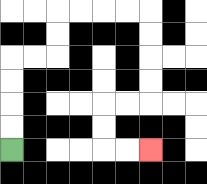{'start': '[0, 6]', 'end': '[6, 6]', 'path_directions': 'U,U,U,U,R,R,U,U,R,R,R,R,D,D,D,D,L,L,D,D,R,R', 'path_coordinates': '[[0, 6], [0, 5], [0, 4], [0, 3], [0, 2], [1, 2], [2, 2], [2, 1], [2, 0], [3, 0], [4, 0], [5, 0], [6, 0], [6, 1], [6, 2], [6, 3], [6, 4], [5, 4], [4, 4], [4, 5], [4, 6], [5, 6], [6, 6]]'}